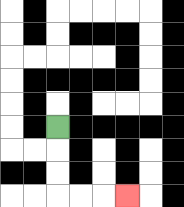{'start': '[2, 5]', 'end': '[5, 8]', 'path_directions': 'D,D,D,R,R,R', 'path_coordinates': '[[2, 5], [2, 6], [2, 7], [2, 8], [3, 8], [4, 8], [5, 8]]'}